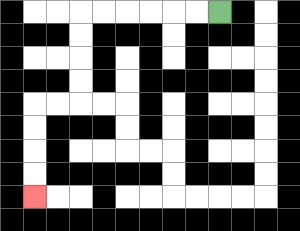{'start': '[9, 0]', 'end': '[1, 8]', 'path_directions': 'L,L,L,L,L,L,D,D,D,D,L,L,D,D,D,D', 'path_coordinates': '[[9, 0], [8, 0], [7, 0], [6, 0], [5, 0], [4, 0], [3, 0], [3, 1], [3, 2], [3, 3], [3, 4], [2, 4], [1, 4], [1, 5], [1, 6], [1, 7], [1, 8]]'}